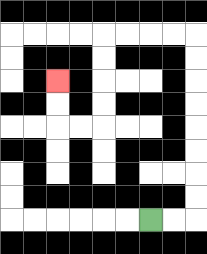{'start': '[6, 9]', 'end': '[2, 3]', 'path_directions': 'R,R,U,U,U,U,U,U,U,U,L,L,L,L,D,D,D,D,L,L,U,U', 'path_coordinates': '[[6, 9], [7, 9], [8, 9], [8, 8], [8, 7], [8, 6], [8, 5], [8, 4], [8, 3], [8, 2], [8, 1], [7, 1], [6, 1], [5, 1], [4, 1], [4, 2], [4, 3], [4, 4], [4, 5], [3, 5], [2, 5], [2, 4], [2, 3]]'}